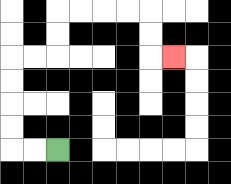{'start': '[2, 6]', 'end': '[7, 2]', 'path_directions': 'L,L,U,U,U,U,R,R,U,U,R,R,R,R,D,D,R', 'path_coordinates': '[[2, 6], [1, 6], [0, 6], [0, 5], [0, 4], [0, 3], [0, 2], [1, 2], [2, 2], [2, 1], [2, 0], [3, 0], [4, 0], [5, 0], [6, 0], [6, 1], [6, 2], [7, 2]]'}